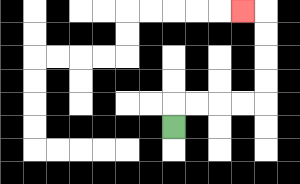{'start': '[7, 5]', 'end': '[10, 0]', 'path_directions': 'U,R,R,R,R,U,U,U,U,L', 'path_coordinates': '[[7, 5], [7, 4], [8, 4], [9, 4], [10, 4], [11, 4], [11, 3], [11, 2], [11, 1], [11, 0], [10, 0]]'}